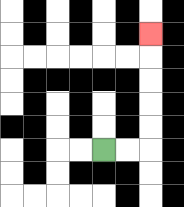{'start': '[4, 6]', 'end': '[6, 1]', 'path_directions': 'R,R,U,U,U,U,U', 'path_coordinates': '[[4, 6], [5, 6], [6, 6], [6, 5], [6, 4], [6, 3], [6, 2], [6, 1]]'}